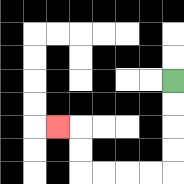{'start': '[7, 3]', 'end': '[2, 5]', 'path_directions': 'D,D,D,D,L,L,L,L,U,U,L', 'path_coordinates': '[[7, 3], [7, 4], [7, 5], [7, 6], [7, 7], [6, 7], [5, 7], [4, 7], [3, 7], [3, 6], [3, 5], [2, 5]]'}